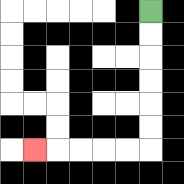{'start': '[6, 0]', 'end': '[1, 6]', 'path_directions': 'D,D,D,D,D,D,L,L,L,L,L', 'path_coordinates': '[[6, 0], [6, 1], [6, 2], [6, 3], [6, 4], [6, 5], [6, 6], [5, 6], [4, 6], [3, 6], [2, 6], [1, 6]]'}